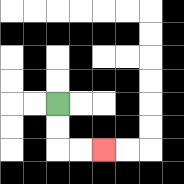{'start': '[2, 4]', 'end': '[4, 6]', 'path_directions': 'D,D,R,R', 'path_coordinates': '[[2, 4], [2, 5], [2, 6], [3, 6], [4, 6]]'}